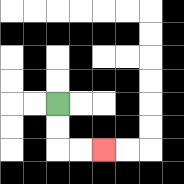{'start': '[2, 4]', 'end': '[4, 6]', 'path_directions': 'D,D,R,R', 'path_coordinates': '[[2, 4], [2, 5], [2, 6], [3, 6], [4, 6]]'}